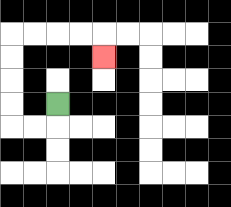{'start': '[2, 4]', 'end': '[4, 2]', 'path_directions': 'D,L,L,U,U,U,U,R,R,R,R,D', 'path_coordinates': '[[2, 4], [2, 5], [1, 5], [0, 5], [0, 4], [0, 3], [0, 2], [0, 1], [1, 1], [2, 1], [3, 1], [4, 1], [4, 2]]'}